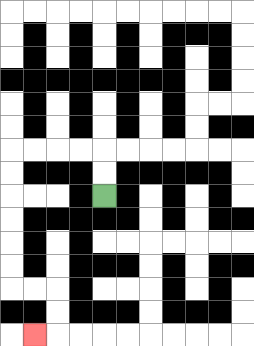{'start': '[4, 8]', 'end': '[1, 14]', 'path_directions': 'U,U,L,L,L,L,D,D,D,D,D,D,R,R,D,D,L', 'path_coordinates': '[[4, 8], [4, 7], [4, 6], [3, 6], [2, 6], [1, 6], [0, 6], [0, 7], [0, 8], [0, 9], [0, 10], [0, 11], [0, 12], [1, 12], [2, 12], [2, 13], [2, 14], [1, 14]]'}